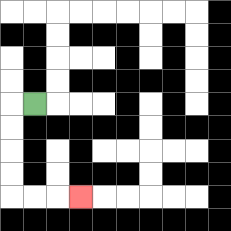{'start': '[1, 4]', 'end': '[3, 8]', 'path_directions': 'L,D,D,D,D,R,R,R', 'path_coordinates': '[[1, 4], [0, 4], [0, 5], [0, 6], [0, 7], [0, 8], [1, 8], [2, 8], [3, 8]]'}